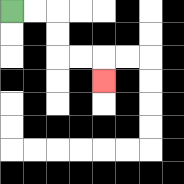{'start': '[0, 0]', 'end': '[4, 3]', 'path_directions': 'R,R,D,D,R,R,D', 'path_coordinates': '[[0, 0], [1, 0], [2, 0], [2, 1], [2, 2], [3, 2], [4, 2], [4, 3]]'}